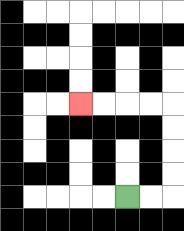{'start': '[5, 8]', 'end': '[3, 4]', 'path_directions': 'R,R,U,U,U,U,L,L,L,L', 'path_coordinates': '[[5, 8], [6, 8], [7, 8], [7, 7], [7, 6], [7, 5], [7, 4], [6, 4], [5, 4], [4, 4], [3, 4]]'}